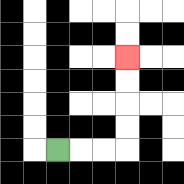{'start': '[2, 6]', 'end': '[5, 2]', 'path_directions': 'R,R,R,U,U,U,U', 'path_coordinates': '[[2, 6], [3, 6], [4, 6], [5, 6], [5, 5], [5, 4], [5, 3], [5, 2]]'}